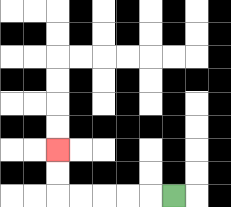{'start': '[7, 8]', 'end': '[2, 6]', 'path_directions': 'L,L,L,L,L,U,U', 'path_coordinates': '[[7, 8], [6, 8], [5, 8], [4, 8], [3, 8], [2, 8], [2, 7], [2, 6]]'}